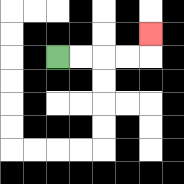{'start': '[2, 2]', 'end': '[6, 1]', 'path_directions': 'R,R,R,R,U', 'path_coordinates': '[[2, 2], [3, 2], [4, 2], [5, 2], [6, 2], [6, 1]]'}